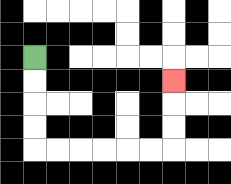{'start': '[1, 2]', 'end': '[7, 3]', 'path_directions': 'D,D,D,D,R,R,R,R,R,R,U,U,U', 'path_coordinates': '[[1, 2], [1, 3], [1, 4], [1, 5], [1, 6], [2, 6], [3, 6], [4, 6], [5, 6], [6, 6], [7, 6], [7, 5], [7, 4], [7, 3]]'}